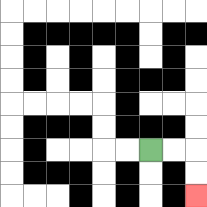{'start': '[6, 6]', 'end': '[8, 8]', 'path_directions': 'R,R,D,D', 'path_coordinates': '[[6, 6], [7, 6], [8, 6], [8, 7], [8, 8]]'}